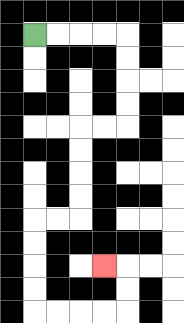{'start': '[1, 1]', 'end': '[4, 11]', 'path_directions': 'R,R,R,R,D,D,D,D,L,L,D,D,D,D,L,L,D,D,D,D,R,R,R,R,U,U,L', 'path_coordinates': '[[1, 1], [2, 1], [3, 1], [4, 1], [5, 1], [5, 2], [5, 3], [5, 4], [5, 5], [4, 5], [3, 5], [3, 6], [3, 7], [3, 8], [3, 9], [2, 9], [1, 9], [1, 10], [1, 11], [1, 12], [1, 13], [2, 13], [3, 13], [4, 13], [5, 13], [5, 12], [5, 11], [4, 11]]'}